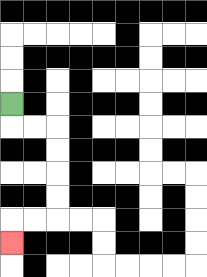{'start': '[0, 4]', 'end': '[0, 10]', 'path_directions': 'D,R,R,D,D,D,D,L,L,D', 'path_coordinates': '[[0, 4], [0, 5], [1, 5], [2, 5], [2, 6], [2, 7], [2, 8], [2, 9], [1, 9], [0, 9], [0, 10]]'}